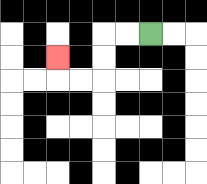{'start': '[6, 1]', 'end': '[2, 2]', 'path_directions': 'L,L,D,D,L,L,U', 'path_coordinates': '[[6, 1], [5, 1], [4, 1], [4, 2], [4, 3], [3, 3], [2, 3], [2, 2]]'}